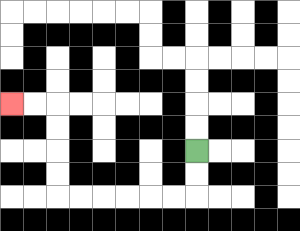{'start': '[8, 6]', 'end': '[0, 4]', 'path_directions': 'D,D,L,L,L,L,L,L,U,U,U,U,L,L', 'path_coordinates': '[[8, 6], [8, 7], [8, 8], [7, 8], [6, 8], [5, 8], [4, 8], [3, 8], [2, 8], [2, 7], [2, 6], [2, 5], [2, 4], [1, 4], [0, 4]]'}